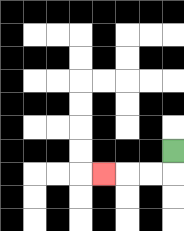{'start': '[7, 6]', 'end': '[4, 7]', 'path_directions': 'D,L,L,L', 'path_coordinates': '[[7, 6], [7, 7], [6, 7], [5, 7], [4, 7]]'}